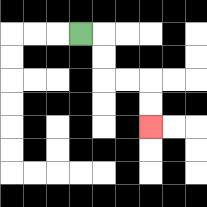{'start': '[3, 1]', 'end': '[6, 5]', 'path_directions': 'R,D,D,R,R,D,D', 'path_coordinates': '[[3, 1], [4, 1], [4, 2], [4, 3], [5, 3], [6, 3], [6, 4], [6, 5]]'}